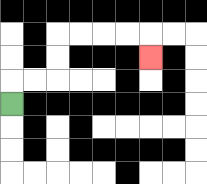{'start': '[0, 4]', 'end': '[6, 2]', 'path_directions': 'U,R,R,U,U,R,R,R,R,D', 'path_coordinates': '[[0, 4], [0, 3], [1, 3], [2, 3], [2, 2], [2, 1], [3, 1], [4, 1], [5, 1], [6, 1], [6, 2]]'}